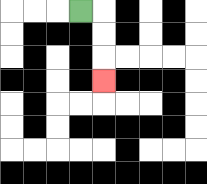{'start': '[3, 0]', 'end': '[4, 3]', 'path_directions': 'R,D,D,D', 'path_coordinates': '[[3, 0], [4, 0], [4, 1], [4, 2], [4, 3]]'}